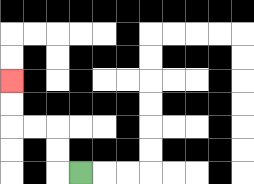{'start': '[3, 7]', 'end': '[0, 3]', 'path_directions': 'L,U,U,L,L,U,U', 'path_coordinates': '[[3, 7], [2, 7], [2, 6], [2, 5], [1, 5], [0, 5], [0, 4], [0, 3]]'}